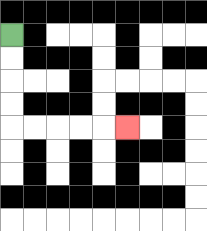{'start': '[0, 1]', 'end': '[5, 5]', 'path_directions': 'D,D,D,D,R,R,R,R,R', 'path_coordinates': '[[0, 1], [0, 2], [0, 3], [0, 4], [0, 5], [1, 5], [2, 5], [3, 5], [4, 5], [5, 5]]'}